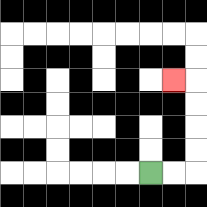{'start': '[6, 7]', 'end': '[7, 3]', 'path_directions': 'R,R,U,U,U,U,L', 'path_coordinates': '[[6, 7], [7, 7], [8, 7], [8, 6], [8, 5], [8, 4], [8, 3], [7, 3]]'}